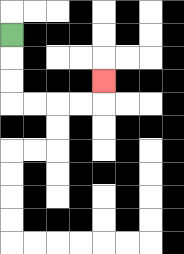{'start': '[0, 1]', 'end': '[4, 3]', 'path_directions': 'D,D,D,R,R,R,R,U', 'path_coordinates': '[[0, 1], [0, 2], [0, 3], [0, 4], [1, 4], [2, 4], [3, 4], [4, 4], [4, 3]]'}